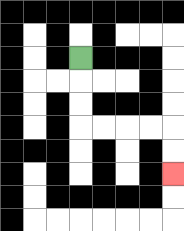{'start': '[3, 2]', 'end': '[7, 7]', 'path_directions': 'D,D,D,R,R,R,R,D,D', 'path_coordinates': '[[3, 2], [3, 3], [3, 4], [3, 5], [4, 5], [5, 5], [6, 5], [7, 5], [7, 6], [7, 7]]'}